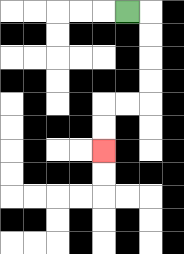{'start': '[5, 0]', 'end': '[4, 6]', 'path_directions': 'R,D,D,D,D,L,L,D,D', 'path_coordinates': '[[5, 0], [6, 0], [6, 1], [6, 2], [6, 3], [6, 4], [5, 4], [4, 4], [4, 5], [4, 6]]'}